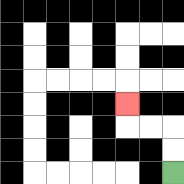{'start': '[7, 7]', 'end': '[5, 4]', 'path_directions': 'U,U,L,L,U', 'path_coordinates': '[[7, 7], [7, 6], [7, 5], [6, 5], [5, 5], [5, 4]]'}